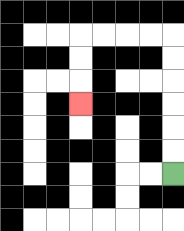{'start': '[7, 7]', 'end': '[3, 4]', 'path_directions': 'U,U,U,U,U,U,L,L,L,L,D,D,D', 'path_coordinates': '[[7, 7], [7, 6], [7, 5], [7, 4], [7, 3], [7, 2], [7, 1], [6, 1], [5, 1], [4, 1], [3, 1], [3, 2], [3, 3], [3, 4]]'}